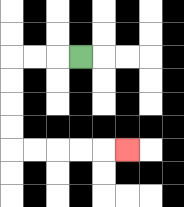{'start': '[3, 2]', 'end': '[5, 6]', 'path_directions': 'L,L,L,D,D,D,D,R,R,R,R,R', 'path_coordinates': '[[3, 2], [2, 2], [1, 2], [0, 2], [0, 3], [0, 4], [0, 5], [0, 6], [1, 6], [2, 6], [3, 6], [4, 6], [5, 6]]'}